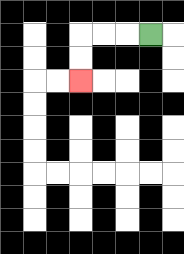{'start': '[6, 1]', 'end': '[3, 3]', 'path_directions': 'L,L,L,D,D', 'path_coordinates': '[[6, 1], [5, 1], [4, 1], [3, 1], [3, 2], [3, 3]]'}